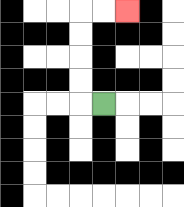{'start': '[4, 4]', 'end': '[5, 0]', 'path_directions': 'L,U,U,U,U,R,R', 'path_coordinates': '[[4, 4], [3, 4], [3, 3], [3, 2], [3, 1], [3, 0], [4, 0], [5, 0]]'}